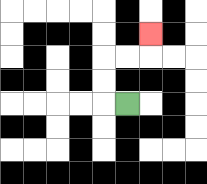{'start': '[5, 4]', 'end': '[6, 1]', 'path_directions': 'L,U,U,R,R,U', 'path_coordinates': '[[5, 4], [4, 4], [4, 3], [4, 2], [5, 2], [6, 2], [6, 1]]'}